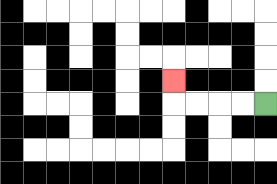{'start': '[11, 4]', 'end': '[7, 3]', 'path_directions': 'L,L,L,L,U', 'path_coordinates': '[[11, 4], [10, 4], [9, 4], [8, 4], [7, 4], [7, 3]]'}